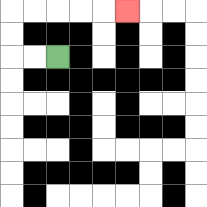{'start': '[2, 2]', 'end': '[5, 0]', 'path_directions': 'L,L,U,U,R,R,R,R,R', 'path_coordinates': '[[2, 2], [1, 2], [0, 2], [0, 1], [0, 0], [1, 0], [2, 0], [3, 0], [4, 0], [5, 0]]'}